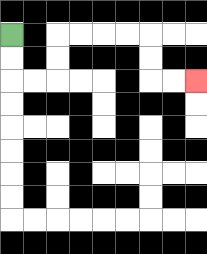{'start': '[0, 1]', 'end': '[8, 3]', 'path_directions': 'D,D,R,R,U,U,R,R,R,R,D,D,R,R', 'path_coordinates': '[[0, 1], [0, 2], [0, 3], [1, 3], [2, 3], [2, 2], [2, 1], [3, 1], [4, 1], [5, 1], [6, 1], [6, 2], [6, 3], [7, 3], [8, 3]]'}